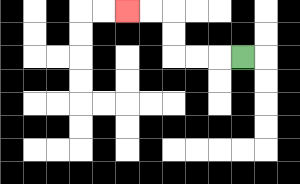{'start': '[10, 2]', 'end': '[5, 0]', 'path_directions': 'L,L,L,U,U,L,L', 'path_coordinates': '[[10, 2], [9, 2], [8, 2], [7, 2], [7, 1], [7, 0], [6, 0], [5, 0]]'}